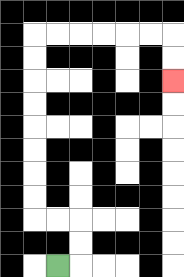{'start': '[2, 11]', 'end': '[7, 3]', 'path_directions': 'R,U,U,L,L,U,U,U,U,U,U,U,U,R,R,R,R,R,R,D,D', 'path_coordinates': '[[2, 11], [3, 11], [3, 10], [3, 9], [2, 9], [1, 9], [1, 8], [1, 7], [1, 6], [1, 5], [1, 4], [1, 3], [1, 2], [1, 1], [2, 1], [3, 1], [4, 1], [5, 1], [6, 1], [7, 1], [7, 2], [7, 3]]'}